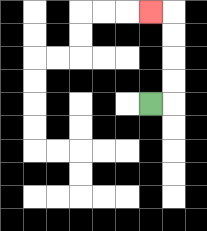{'start': '[6, 4]', 'end': '[6, 0]', 'path_directions': 'R,U,U,U,U,L', 'path_coordinates': '[[6, 4], [7, 4], [7, 3], [7, 2], [7, 1], [7, 0], [6, 0]]'}